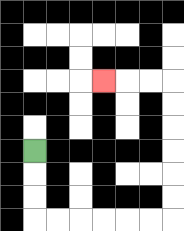{'start': '[1, 6]', 'end': '[4, 3]', 'path_directions': 'D,D,D,R,R,R,R,R,R,U,U,U,U,U,U,L,L,L', 'path_coordinates': '[[1, 6], [1, 7], [1, 8], [1, 9], [2, 9], [3, 9], [4, 9], [5, 9], [6, 9], [7, 9], [7, 8], [7, 7], [7, 6], [7, 5], [7, 4], [7, 3], [6, 3], [5, 3], [4, 3]]'}